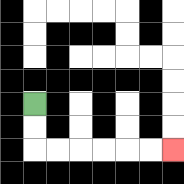{'start': '[1, 4]', 'end': '[7, 6]', 'path_directions': 'D,D,R,R,R,R,R,R', 'path_coordinates': '[[1, 4], [1, 5], [1, 6], [2, 6], [3, 6], [4, 6], [5, 6], [6, 6], [7, 6]]'}